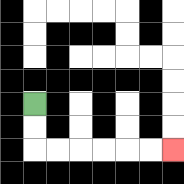{'start': '[1, 4]', 'end': '[7, 6]', 'path_directions': 'D,D,R,R,R,R,R,R', 'path_coordinates': '[[1, 4], [1, 5], [1, 6], [2, 6], [3, 6], [4, 6], [5, 6], [6, 6], [7, 6]]'}